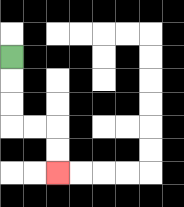{'start': '[0, 2]', 'end': '[2, 7]', 'path_directions': 'D,D,D,R,R,D,D', 'path_coordinates': '[[0, 2], [0, 3], [0, 4], [0, 5], [1, 5], [2, 5], [2, 6], [2, 7]]'}